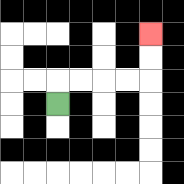{'start': '[2, 4]', 'end': '[6, 1]', 'path_directions': 'U,R,R,R,R,U,U', 'path_coordinates': '[[2, 4], [2, 3], [3, 3], [4, 3], [5, 3], [6, 3], [6, 2], [6, 1]]'}